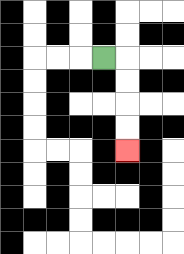{'start': '[4, 2]', 'end': '[5, 6]', 'path_directions': 'R,D,D,D,D', 'path_coordinates': '[[4, 2], [5, 2], [5, 3], [5, 4], [5, 5], [5, 6]]'}